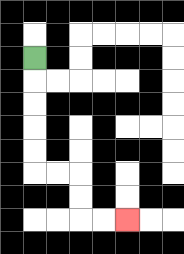{'start': '[1, 2]', 'end': '[5, 9]', 'path_directions': 'D,D,D,D,D,R,R,D,D,R,R', 'path_coordinates': '[[1, 2], [1, 3], [1, 4], [1, 5], [1, 6], [1, 7], [2, 7], [3, 7], [3, 8], [3, 9], [4, 9], [5, 9]]'}